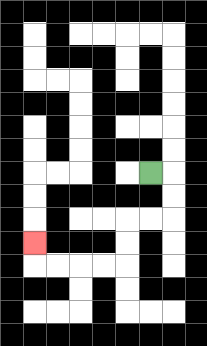{'start': '[6, 7]', 'end': '[1, 10]', 'path_directions': 'R,D,D,L,L,D,D,L,L,L,L,U', 'path_coordinates': '[[6, 7], [7, 7], [7, 8], [7, 9], [6, 9], [5, 9], [5, 10], [5, 11], [4, 11], [3, 11], [2, 11], [1, 11], [1, 10]]'}